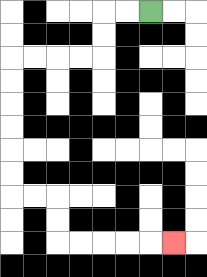{'start': '[6, 0]', 'end': '[7, 10]', 'path_directions': 'L,L,D,D,L,L,L,L,D,D,D,D,D,D,R,R,D,D,R,R,R,R,R', 'path_coordinates': '[[6, 0], [5, 0], [4, 0], [4, 1], [4, 2], [3, 2], [2, 2], [1, 2], [0, 2], [0, 3], [0, 4], [0, 5], [0, 6], [0, 7], [0, 8], [1, 8], [2, 8], [2, 9], [2, 10], [3, 10], [4, 10], [5, 10], [6, 10], [7, 10]]'}